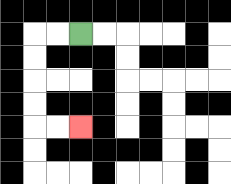{'start': '[3, 1]', 'end': '[3, 5]', 'path_directions': 'L,L,D,D,D,D,R,R', 'path_coordinates': '[[3, 1], [2, 1], [1, 1], [1, 2], [1, 3], [1, 4], [1, 5], [2, 5], [3, 5]]'}